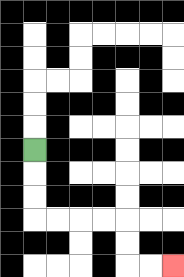{'start': '[1, 6]', 'end': '[7, 11]', 'path_directions': 'D,D,D,R,R,R,R,D,D,R,R', 'path_coordinates': '[[1, 6], [1, 7], [1, 8], [1, 9], [2, 9], [3, 9], [4, 9], [5, 9], [5, 10], [5, 11], [6, 11], [7, 11]]'}